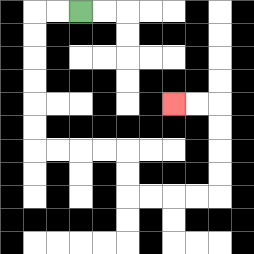{'start': '[3, 0]', 'end': '[7, 4]', 'path_directions': 'L,L,D,D,D,D,D,D,R,R,R,R,D,D,R,R,R,R,U,U,U,U,L,L', 'path_coordinates': '[[3, 0], [2, 0], [1, 0], [1, 1], [1, 2], [1, 3], [1, 4], [1, 5], [1, 6], [2, 6], [3, 6], [4, 6], [5, 6], [5, 7], [5, 8], [6, 8], [7, 8], [8, 8], [9, 8], [9, 7], [9, 6], [9, 5], [9, 4], [8, 4], [7, 4]]'}